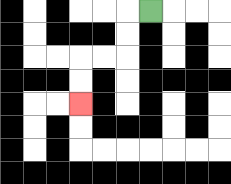{'start': '[6, 0]', 'end': '[3, 4]', 'path_directions': 'L,D,D,L,L,D,D', 'path_coordinates': '[[6, 0], [5, 0], [5, 1], [5, 2], [4, 2], [3, 2], [3, 3], [3, 4]]'}